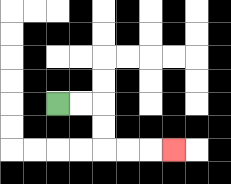{'start': '[2, 4]', 'end': '[7, 6]', 'path_directions': 'R,R,D,D,R,R,R', 'path_coordinates': '[[2, 4], [3, 4], [4, 4], [4, 5], [4, 6], [5, 6], [6, 6], [7, 6]]'}